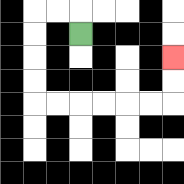{'start': '[3, 1]', 'end': '[7, 2]', 'path_directions': 'U,L,L,D,D,D,D,R,R,R,R,R,R,U,U', 'path_coordinates': '[[3, 1], [3, 0], [2, 0], [1, 0], [1, 1], [1, 2], [1, 3], [1, 4], [2, 4], [3, 4], [4, 4], [5, 4], [6, 4], [7, 4], [7, 3], [7, 2]]'}